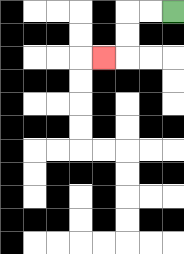{'start': '[7, 0]', 'end': '[4, 2]', 'path_directions': 'L,L,D,D,L', 'path_coordinates': '[[7, 0], [6, 0], [5, 0], [5, 1], [5, 2], [4, 2]]'}